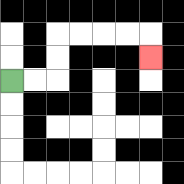{'start': '[0, 3]', 'end': '[6, 2]', 'path_directions': 'R,R,U,U,R,R,R,R,D', 'path_coordinates': '[[0, 3], [1, 3], [2, 3], [2, 2], [2, 1], [3, 1], [4, 1], [5, 1], [6, 1], [6, 2]]'}